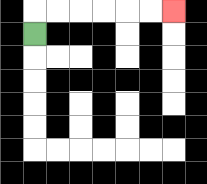{'start': '[1, 1]', 'end': '[7, 0]', 'path_directions': 'U,R,R,R,R,R,R', 'path_coordinates': '[[1, 1], [1, 0], [2, 0], [3, 0], [4, 0], [5, 0], [6, 0], [7, 0]]'}